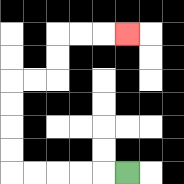{'start': '[5, 7]', 'end': '[5, 1]', 'path_directions': 'L,L,L,L,L,U,U,U,U,R,R,U,U,R,R,R', 'path_coordinates': '[[5, 7], [4, 7], [3, 7], [2, 7], [1, 7], [0, 7], [0, 6], [0, 5], [0, 4], [0, 3], [1, 3], [2, 3], [2, 2], [2, 1], [3, 1], [4, 1], [5, 1]]'}